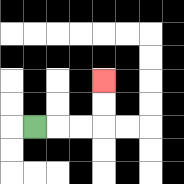{'start': '[1, 5]', 'end': '[4, 3]', 'path_directions': 'R,R,R,U,U', 'path_coordinates': '[[1, 5], [2, 5], [3, 5], [4, 5], [4, 4], [4, 3]]'}